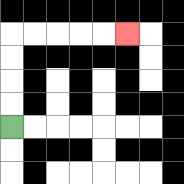{'start': '[0, 5]', 'end': '[5, 1]', 'path_directions': 'U,U,U,U,R,R,R,R,R', 'path_coordinates': '[[0, 5], [0, 4], [0, 3], [0, 2], [0, 1], [1, 1], [2, 1], [3, 1], [4, 1], [5, 1]]'}